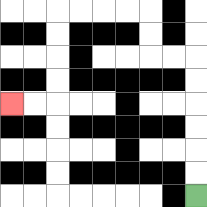{'start': '[8, 8]', 'end': '[0, 4]', 'path_directions': 'U,U,U,U,U,U,L,L,U,U,L,L,L,L,D,D,D,D,L,L', 'path_coordinates': '[[8, 8], [8, 7], [8, 6], [8, 5], [8, 4], [8, 3], [8, 2], [7, 2], [6, 2], [6, 1], [6, 0], [5, 0], [4, 0], [3, 0], [2, 0], [2, 1], [2, 2], [2, 3], [2, 4], [1, 4], [0, 4]]'}